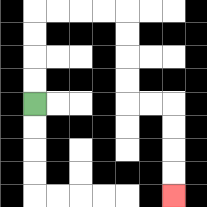{'start': '[1, 4]', 'end': '[7, 8]', 'path_directions': 'U,U,U,U,R,R,R,R,D,D,D,D,R,R,D,D,D,D', 'path_coordinates': '[[1, 4], [1, 3], [1, 2], [1, 1], [1, 0], [2, 0], [3, 0], [4, 0], [5, 0], [5, 1], [5, 2], [5, 3], [5, 4], [6, 4], [7, 4], [7, 5], [7, 6], [7, 7], [7, 8]]'}